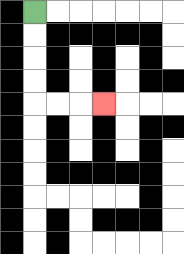{'start': '[1, 0]', 'end': '[4, 4]', 'path_directions': 'D,D,D,D,R,R,R', 'path_coordinates': '[[1, 0], [1, 1], [1, 2], [1, 3], [1, 4], [2, 4], [3, 4], [4, 4]]'}